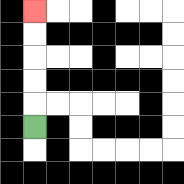{'start': '[1, 5]', 'end': '[1, 0]', 'path_directions': 'U,U,U,U,U', 'path_coordinates': '[[1, 5], [1, 4], [1, 3], [1, 2], [1, 1], [1, 0]]'}